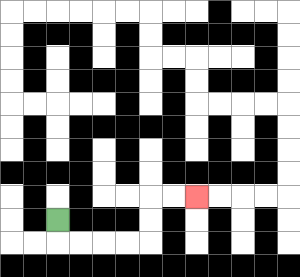{'start': '[2, 9]', 'end': '[8, 8]', 'path_directions': 'D,R,R,R,R,U,U,R,R', 'path_coordinates': '[[2, 9], [2, 10], [3, 10], [4, 10], [5, 10], [6, 10], [6, 9], [6, 8], [7, 8], [8, 8]]'}